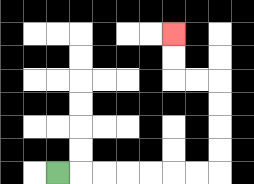{'start': '[2, 7]', 'end': '[7, 1]', 'path_directions': 'R,R,R,R,R,R,R,U,U,U,U,L,L,U,U', 'path_coordinates': '[[2, 7], [3, 7], [4, 7], [5, 7], [6, 7], [7, 7], [8, 7], [9, 7], [9, 6], [9, 5], [9, 4], [9, 3], [8, 3], [7, 3], [7, 2], [7, 1]]'}